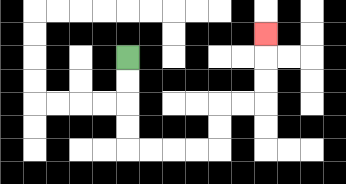{'start': '[5, 2]', 'end': '[11, 1]', 'path_directions': 'D,D,D,D,R,R,R,R,U,U,R,R,U,U,U', 'path_coordinates': '[[5, 2], [5, 3], [5, 4], [5, 5], [5, 6], [6, 6], [7, 6], [8, 6], [9, 6], [9, 5], [9, 4], [10, 4], [11, 4], [11, 3], [11, 2], [11, 1]]'}